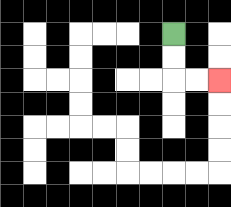{'start': '[7, 1]', 'end': '[9, 3]', 'path_directions': 'D,D,R,R', 'path_coordinates': '[[7, 1], [7, 2], [7, 3], [8, 3], [9, 3]]'}